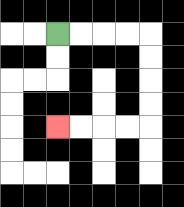{'start': '[2, 1]', 'end': '[2, 5]', 'path_directions': 'R,R,R,R,D,D,D,D,L,L,L,L', 'path_coordinates': '[[2, 1], [3, 1], [4, 1], [5, 1], [6, 1], [6, 2], [6, 3], [6, 4], [6, 5], [5, 5], [4, 5], [3, 5], [2, 5]]'}